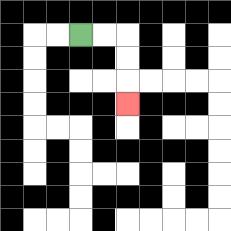{'start': '[3, 1]', 'end': '[5, 4]', 'path_directions': 'R,R,D,D,D', 'path_coordinates': '[[3, 1], [4, 1], [5, 1], [5, 2], [5, 3], [5, 4]]'}